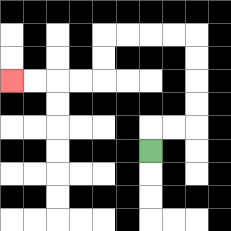{'start': '[6, 6]', 'end': '[0, 3]', 'path_directions': 'U,R,R,U,U,U,U,L,L,L,L,D,D,L,L,L,L', 'path_coordinates': '[[6, 6], [6, 5], [7, 5], [8, 5], [8, 4], [8, 3], [8, 2], [8, 1], [7, 1], [6, 1], [5, 1], [4, 1], [4, 2], [4, 3], [3, 3], [2, 3], [1, 3], [0, 3]]'}